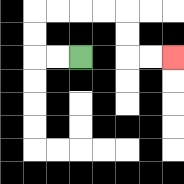{'start': '[3, 2]', 'end': '[7, 2]', 'path_directions': 'L,L,U,U,R,R,R,R,D,D,R,R', 'path_coordinates': '[[3, 2], [2, 2], [1, 2], [1, 1], [1, 0], [2, 0], [3, 0], [4, 0], [5, 0], [5, 1], [5, 2], [6, 2], [7, 2]]'}